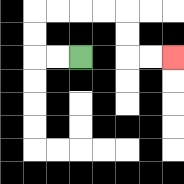{'start': '[3, 2]', 'end': '[7, 2]', 'path_directions': 'L,L,U,U,R,R,R,R,D,D,R,R', 'path_coordinates': '[[3, 2], [2, 2], [1, 2], [1, 1], [1, 0], [2, 0], [3, 0], [4, 0], [5, 0], [5, 1], [5, 2], [6, 2], [7, 2]]'}